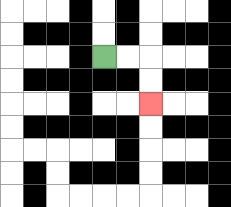{'start': '[4, 2]', 'end': '[6, 4]', 'path_directions': 'R,R,D,D', 'path_coordinates': '[[4, 2], [5, 2], [6, 2], [6, 3], [6, 4]]'}